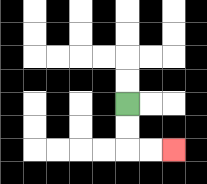{'start': '[5, 4]', 'end': '[7, 6]', 'path_directions': 'D,D,R,R', 'path_coordinates': '[[5, 4], [5, 5], [5, 6], [6, 6], [7, 6]]'}